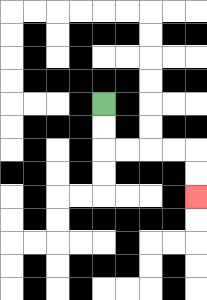{'start': '[4, 4]', 'end': '[8, 8]', 'path_directions': 'D,D,R,R,R,R,D,D', 'path_coordinates': '[[4, 4], [4, 5], [4, 6], [5, 6], [6, 6], [7, 6], [8, 6], [8, 7], [8, 8]]'}